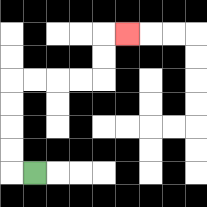{'start': '[1, 7]', 'end': '[5, 1]', 'path_directions': 'L,U,U,U,U,R,R,R,R,U,U,R', 'path_coordinates': '[[1, 7], [0, 7], [0, 6], [0, 5], [0, 4], [0, 3], [1, 3], [2, 3], [3, 3], [4, 3], [4, 2], [4, 1], [5, 1]]'}